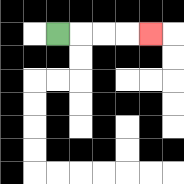{'start': '[2, 1]', 'end': '[6, 1]', 'path_directions': 'R,R,R,R', 'path_coordinates': '[[2, 1], [3, 1], [4, 1], [5, 1], [6, 1]]'}